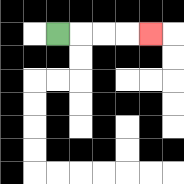{'start': '[2, 1]', 'end': '[6, 1]', 'path_directions': 'R,R,R,R', 'path_coordinates': '[[2, 1], [3, 1], [4, 1], [5, 1], [6, 1]]'}